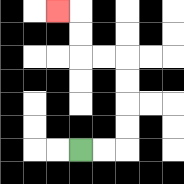{'start': '[3, 6]', 'end': '[2, 0]', 'path_directions': 'R,R,U,U,U,U,L,L,U,U,L', 'path_coordinates': '[[3, 6], [4, 6], [5, 6], [5, 5], [5, 4], [5, 3], [5, 2], [4, 2], [3, 2], [3, 1], [3, 0], [2, 0]]'}